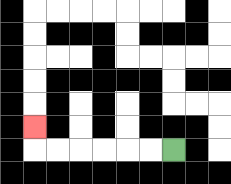{'start': '[7, 6]', 'end': '[1, 5]', 'path_directions': 'L,L,L,L,L,L,U', 'path_coordinates': '[[7, 6], [6, 6], [5, 6], [4, 6], [3, 6], [2, 6], [1, 6], [1, 5]]'}